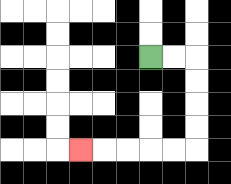{'start': '[6, 2]', 'end': '[3, 6]', 'path_directions': 'R,R,D,D,D,D,L,L,L,L,L', 'path_coordinates': '[[6, 2], [7, 2], [8, 2], [8, 3], [8, 4], [8, 5], [8, 6], [7, 6], [6, 6], [5, 6], [4, 6], [3, 6]]'}